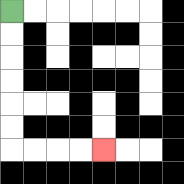{'start': '[0, 0]', 'end': '[4, 6]', 'path_directions': 'D,D,D,D,D,D,R,R,R,R', 'path_coordinates': '[[0, 0], [0, 1], [0, 2], [0, 3], [0, 4], [0, 5], [0, 6], [1, 6], [2, 6], [3, 6], [4, 6]]'}